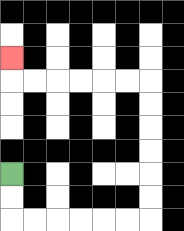{'start': '[0, 7]', 'end': '[0, 2]', 'path_directions': 'D,D,R,R,R,R,R,R,U,U,U,U,U,U,L,L,L,L,L,L,U', 'path_coordinates': '[[0, 7], [0, 8], [0, 9], [1, 9], [2, 9], [3, 9], [4, 9], [5, 9], [6, 9], [6, 8], [6, 7], [6, 6], [6, 5], [6, 4], [6, 3], [5, 3], [4, 3], [3, 3], [2, 3], [1, 3], [0, 3], [0, 2]]'}